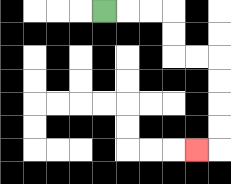{'start': '[4, 0]', 'end': '[8, 6]', 'path_directions': 'R,R,R,D,D,R,R,D,D,D,D,L', 'path_coordinates': '[[4, 0], [5, 0], [6, 0], [7, 0], [7, 1], [7, 2], [8, 2], [9, 2], [9, 3], [9, 4], [9, 5], [9, 6], [8, 6]]'}